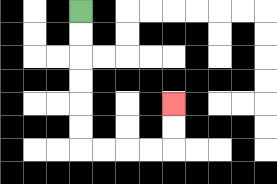{'start': '[3, 0]', 'end': '[7, 4]', 'path_directions': 'D,D,D,D,D,D,R,R,R,R,U,U', 'path_coordinates': '[[3, 0], [3, 1], [3, 2], [3, 3], [3, 4], [3, 5], [3, 6], [4, 6], [5, 6], [6, 6], [7, 6], [7, 5], [7, 4]]'}